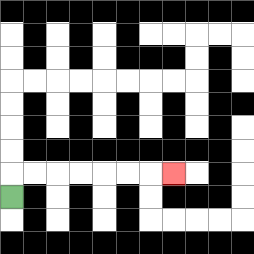{'start': '[0, 8]', 'end': '[7, 7]', 'path_directions': 'U,R,R,R,R,R,R,R', 'path_coordinates': '[[0, 8], [0, 7], [1, 7], [2, 7], [3, 7], [4, 7], [5, 7], [6, 7], [7, 7]]'}